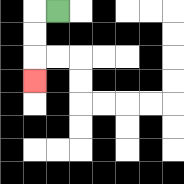{'start': '[2, 0]', 'end': '[1, 3]', 'path_directions': 'L,D,D,D', 'path_coordinates': '[[2, 0], [1, 0], [1, 1], [1, 2], [1, 3]]'}